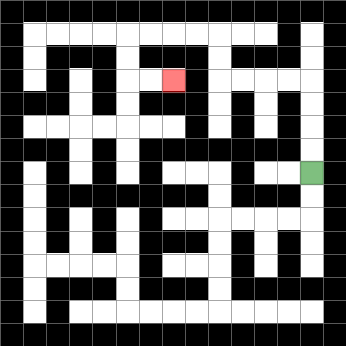{'start': '[13, 7]', 'end': '[7, 3]', 'path_directions': 'U,U,U,U,L,L,L,L,U,U,L,L,L,L,D,D,R,R', 'path_coordinates': '[[13, 7], [13, 6], [13, 5], [13, 4], [13, 3], [12, 3], [11, 3], [10, 3], [9, 3], [9, 2], [9, 1], [8, 1], [7, 1], [6, 1], [5, 1], [5, 2], [5, 3], [6, 3], [7, 3]]'}